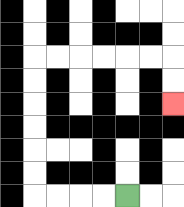{'start': '[5, 8]', 'end': '[7, 4]', 'path_directions': 'L,L,L,L,U,U,U,U,U,U,R,R,R,R,R,R,D,D', 'path_coordinates': '[[5, 8], [4, 8], [3, 8], [2, 8], [1, 8], [1, 7], [1, 6], [1, 5], [1, 4], [1, 3], [1, 2], [2, 2], [3, 2], [4, 2], [5, 2], [6, 2], [7, 2], [7, 3], [7, 4]]'}